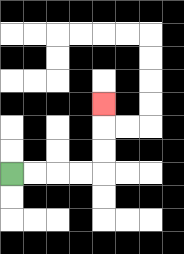{'start': '[0, 7]', 'end': '[4, 4]', 'path_directions': 'R,R,R,R,U,U,U', 'path_coordinates': '[[0, 7], [1, 7], [2, 7], [3, 7], [4, 7], [4, 6], [4, 5], [4, 4]]'}